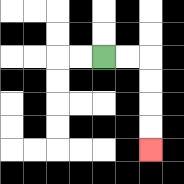{'start': '[4, 2]', 'end': '[6, 6]', 'path_directions': 'R,R,D,D,D,D', 'path_coordinates': '[[4, 2], [5, 2], [6, 2], [6, 3], [6, 4], [6, 5], [6, 6]]'}